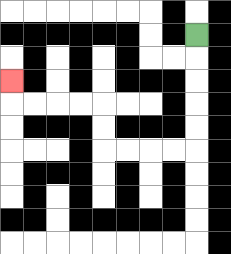{'start': '[8, 1]', 'end': '[0, 3]', 'path_directions': 'D,D,D,D,D,L,L,L,L,U,U,L,L,L,L,U', 'path_coordinates': '[[8, 1], [8, 2], [8, 3], [8, 4], [8, 5], [8, 6], [7, 6], [6, 6], [5, 6], [4, 6], [4, 5], [4, 4], [3, 4], [2, 4], [1, 4], [0, 4], [0, 3]]'}